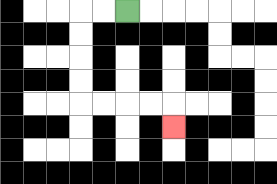{'start': '[5, 0]', 'end': '[7, 5]', 'path_directions': 'L,L,D,D,D,D,R,R,R,R,D', 'path_coordinates': '[[5, 0], [4, 0], [3, 0], [3, 1], [3, 2], [3, 3], [3, 4], [4, 4], [5, 4], [6, 4], [7, 4], [7, 5]]'}